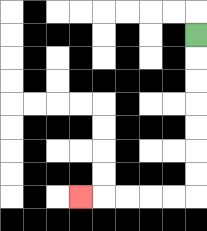{'start': '[8, 1]', 'end': '[3, 8]', 'path_directions': 'D,D,D,D,D,D,D,L,L,L,L,L', 'path_coordinates': '[[8, 1], [8, 2], [8, 3], [8, 4], [8, 5], [8, 6], [8, 7], [8, 8], [7, 8], [6, 8], [5, 8], [4, 8], [3, 8]]'}